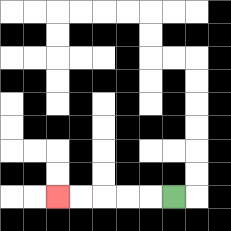{'start': '[7, 8]', 'end': '[2, 8]', 'path_directions': 'L,L,L,L,L', 'path_coordinates': '[[7, 8], [6, 8], [5, 8], [4, 8], [3, 8], [2, 8]]'}